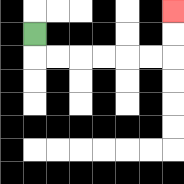{'start': '[1, 1]', 'end': '[7, 0]', 'path_directions': 'D,R,R,R,R,R,R,U,U', 'path_coordinates': '[[1, 1], [1, 2], [2, 2], [3, 2], [4, 2], [5, 2], [6, 2], [7, 2], [7, 1], [7, 0]]'}